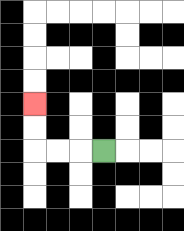{'start': '[4, 6]', 'end': '[1, 4]', 'path_directions': 'L,L,L,U,U', 'path_coordinates': '[[4, 6], [3, 6], [2, 6], [1, 6], [1, 5], [1, 4]]'}